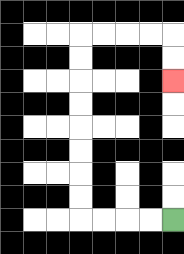{'start': '[7, 9]', 'end': '[7, 3]', 'path_directions': 'L,L,L,L,U,U,U,U,U,U,U,U,R,R,R,R,D,D', 'path_coordinates': '[[7, 9], [6, 9], [5, 9], [4, 9], [3, 9], [3, 8], [3, 7], [3, 6], [3, 5], [3, 4], [3, 3], [3, 2], [3, 1], [4, 1], [5, 1], [6, 1], [7, 1], [7, 2], [7, 3]]'}